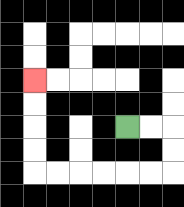{'start': '[5, 5]', 'end': '[1, 3]', 'path_directions': 'R,R,D,D,L,L,L,L,L,L,U,U,U,U', 'path_coordinates': '[[5, 5], [6, 5], [7, 5], [7, 6], [7, 7], [6, 7], [5, 7], [4, 7], [3, 7], [2, 7], [1, 7], [1, 6], [1, 5], [1, 4], [1, 3]]'}